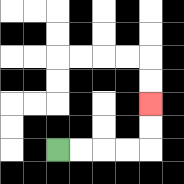{'start': '[2, 6]', 'end': '[6, 4]', 'path_directions': 'R,R,R,R,U,U', 'path_coordinates': '[[2, 6], [3, 6], [4, 6], [5, 6], [6, 6], [6, 5], [6, 4]]'}